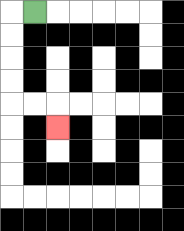{'start': '[1, 0]', 'end': '[2, 5]', 'path_directions': 'L,D,D,D,D,R,R,D', 'path_coordinates': '[[1, 0], [0, 0], [0, 1], [0, 2], [0, 3], [0, 4], [1, 4], [2, 4], [2, 5]]'}